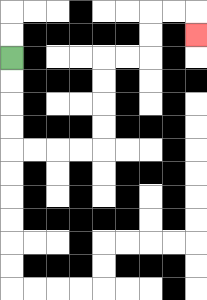{'start': '[0, 2]', 'end': '[8, 1]', 'path_directions': 'D,D,D,D,R,R,R,R,U,U,U,U,R,R,U,U,R,R,D', 'path_coordinates': '[[0, 2], [0, 3], [0, 4], [0, 5], [0, 6], [1, 6], [2, 6], [3, 6], [4, 6], [4, 5], [4, 4], [4, 3], [4, 2], [5, 2], [6, 2], [6, 1], [6, 0], [7, 0], [8, 0], [8, 1]]'}